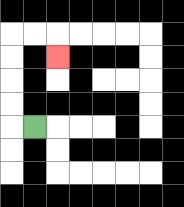{'start': '[1, 5]', 'end': '[2, 2]', 'path_directions': 'L,U,U,U,U,R,R,D', 'path_coordinates': '[[1, 5], [0, 5], [0, 4], [0, 3], [0, 2], [0, 1], [1, 1], [2, 1], [2, 2]]'}